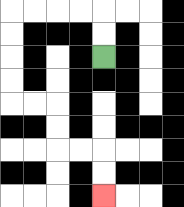{'start': '[4, 2]', 'end': '[4, 8]', 'path_directions': 'U,U,L,L,L,L,D,D,D,D,R,R,D,D,R,R,D,D', 'path_coordinates': '[[4, 2], [4, 1], [4, 0], [3, 0], [2, 0], [1, 0], [0, 0], [0, 1], [0, 2], [0, 3], [0, 4], [1, 4], [2, 4], [2, 5], [2, 6], [3, 6], [4, 6], [4, 7], [4, 8]]'}